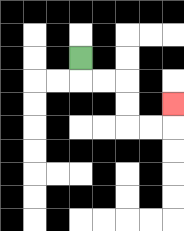{'start': '[3, 2]', 'end': '[7, 4]', 'path_directions': 'D,R,R,D,D,R,R,U', 'path_coordinates': '[[3, 2], [3, 3], [4, 3], [5, 3], [5, 4], [5, 5], [6, 5], [7, 5], [7, 4]]'}